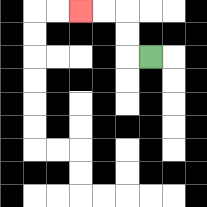{'start': '[6, 2]', 'end': '[3, 0]', 'path_directions': 'L,U,U,L,L', 'path_coordinates': '[[6, 2], [5, 2], [5, 1], [5, 0], [4, 0], [3, 0]]'}